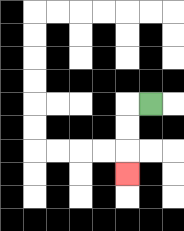{'start': '[6, 4]', 'end': '[5, 7]', 'path_directions': 'L,D,D,D', 'path_coordinates': '[[6, 4], [5, 4], [5, 5], [5, 6], [5, 7]]'}